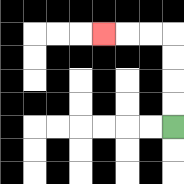{'start': '[7, 5]', 'end': '[4, 1]', 'path_directions': 'U,U,U,U,L,L,L', 'path_coordinates': '[[7, 5], [7, 4], [7, 3], [7, 2], [7, 1], [6, 1], [5, 1], [4, 1]]'}